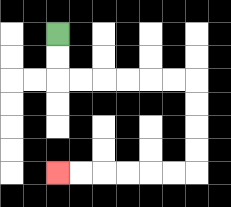{'start': '[2, 1]', 'end': '[2, 7]', 'path_directions': 'D,D,R,R,R,R,R,R,D,D,D,D,L,L,L,L,L,L', 'path_coordinates': '[[2, 1], [2, 2], [2, 3], [3, 3], [4, 3], [5, 3], [6, 3], [7, 3], [8, 3], [8, 4], [8, 5], [8, 6], [8, 7], [7, 7], [6, 7], [5, 7], [4, 7], [3, 7], [2, 7]]'}